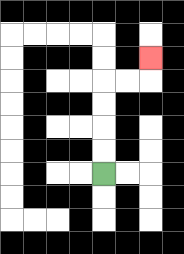{'start': '[4, 7]', 'end': '[6, 2]', 'path_directions': 'U,U,U,U,R,R,U', 'path_coordinates': '[[4, 7], [4, 6], [4, 5], [4, 4], [4, 3], [5, 3], [6, 3], [6, 2]]'}